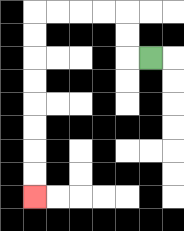{'start': '[6, 2]', 'end': '[1, 8]', 'path_directions': 'L,U,U,L,L,L,L,D,D,D,D,D,D,D,D', 'path_coordinates': '[[6, 2], [5, 2], [5, 1], [5, 0], [4, 0], [3, 0], [2, 0], [1, 0], [1, 1], [1, 2], [1, 3], [1, 4], [1, 5], [1, 6], [1, 7], [1, 8]]'}